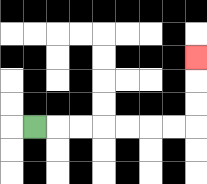{'start': '[1, 5]', 'end': '[8, 2]', 'path_directions': 'R,R,R,R,R,R,R,U,U,U', 'path_coordinates': '[[1, 5], [2, 5], [3, 5], [4, 5], [5, 5], [6, 5], [7, 5], [8, 5], [8, 4], [8, 3], [8, 2]]'}